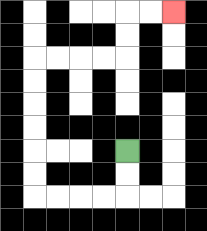{'start': '[5, 6]', 'end': '[7, 0]', 'path_directions': 'D,D,L,L,L,L,U,U,U,U,U,U,R,R,R,R,U,U,R,R', 'path_coordinates': '[[5, 6], [5, 7], [5, 8], [4, 8], [3, 8], [2, 8], [1, 8], [1, 7], [1, 6], [1, 5], [1, 4], [1, 3], [1, 2], [2, 2], [3, 2], [4, 2], [5, 2], [5, 1], [5, 0], [6, 0], [7, 0]]'}